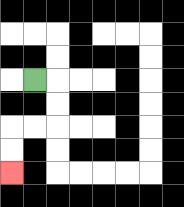{'start': '[1, 3]', 'end': '[0, 7]', 'path_directions': 'R,D,D,L,L,D,D', 'path_coordinates': '[[1, 3], [2, 3], [2, 4], [2, 5], [1, 5], [0, 5], [0, 6], [0, 7]]'}